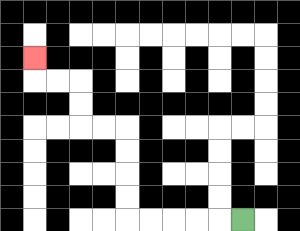{'start': '[10, 9]', 'end': '[1, 2]', 'path_directions': 'L,L,L,L,L,U,U,U,U,L,L,U,U,L,L,U', 'path_coordinates': '[[10, 9], [9, 9], [8, 9], [7, 9], [6, 9], [5, 9], [5, 8], [5, 7], [5, 6], [5, 5], [4, 5], [3, 5], [3, 4], [3, 3], [2, 3], [1, 3], [1, 2]]'}